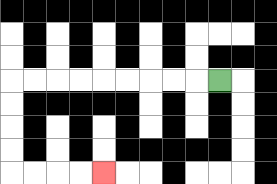{'start': '[9, 3]', 'end': '[4, 7]', 'path_directions': 'L,L,L,L,L,L,L,L,L,D,D,D,D,R,R,R,R', 'path_coordinates': '[[9, 3], [8, 3], [7, 3], [6, 3], [5, 3], [4, 3], [3, 3], [2, 3], [1, 3], [0, 3], [0, 4], [0, 5], [0, 6], [0, 7], [1, 7], [2, 7], [3, 7], [4, 7]]'}